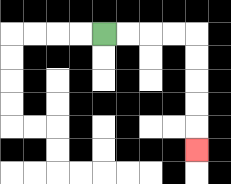{'start': '[4, 1]', 'end': '[8, 6]', 'path_directions': 'R,R,R,R,D,D,D,D,D', 'path_coordinates': '[[4, 1], [5, 1], [6, 1], [7, 1], [8, 1], [8, 2], [8, 3], [8, 4], [8, 5], [8, 6]]'}